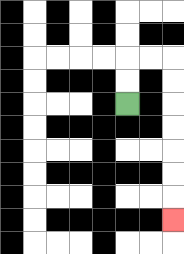{'start': '[5, 4]', 'end': '[7, 9]', 'path_directions': 'U,U,R,R,D,D,D,D,D,D,D', 'path_coordinates': '[[5, 4], [5, 3], [5, 2], [6, 2], [7, 2], [7, 3], [7, 4], [7, 5], [7, 6], [7, 7], [7, 8], [7, 9]]'}